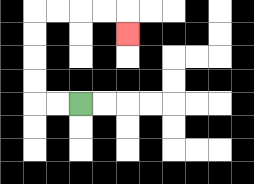{'start': '[3, 4]', 'end': '[5, 1]', 'path_directions': 'L,L,U,U,U,U,R,R,R,R,D', 'path_coordinates': '[[3, 4], [2, 4], [1, 4], [1, 3], [1, 2], [1, 1], [1, 0], [2, 0], [3, 0], [4, 0], [5, 0], [5, 1]]'}